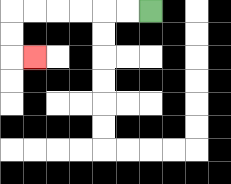{'start': '[6, 0]', 'end': '[1, 2]', 'path_directions': 'L,L,L,L,L,L,D,D,R', 'path_coordinates': '[[6, 0], [5, 0], [4, 0], [3, 0], [2, 0], [1, 0], [0, 0], [0, 1], [0, 2], [1, 2]]'}